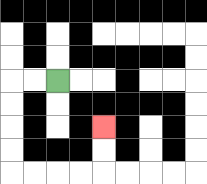{'start': '[2, 3]', 'end': '[4, 5]', 'path_directions': 'L,L,D,D,D,D,R,R,R,R,U,U', 'path_coordinates': '[[2, 3], [1, 3], [0, 3], [0, 4], [0, 5], [0, 6], [0, 7], [1, 7], [2, 7], [3, 7], [4, 7], [4, 6], [4, 5]]'}